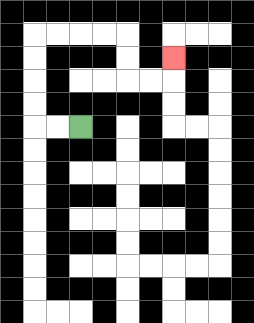{'start': '[3, 5]', 'end': '[7, 2]', 'path_directions': 'L,L,U,U,U,U,R,R,R,R,D,D,R,R,U', 'path_coordinates': '[[3, 5], [2, 5], [1, 5], [1, 4], [1, 3], [1, 2], [1, 1], [2, 1], [3, 1], [4, 1], [5, 1], [5, 2], [5, 3], [6, 3], [7, 3], [7, 2]]'}